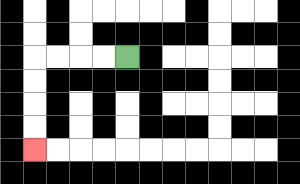{'start': '[5, 2]', 'end': '[1, 6]', 'path_directions': 'L,L,L,L,D,D,D,D', 'path_coordinates': '[[5, 2], [4, 2], [3, 2], [2, 2], [1, 2], [1, 3], [1, 4], [1, 5], [1, 6]]'}